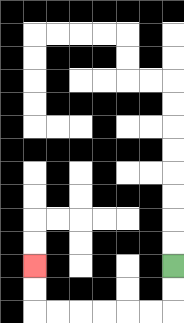{'start': '[7, 11]', 'end': '[1, 11]', 'path_directions': 'D,D,L,L,L,L,L,L,U,U', 'path_coordinates': '[[7, 11], [7, 12], [7, 13], [6, 13], [5, 13], [4, 13], [3, 13], [2, 13], [1, 13], [1, 12], [1, 11]]'}